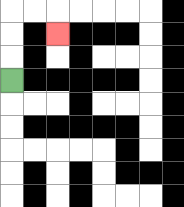{'start': '[0, 3]', 'end': '[2, 1]', 'path_directions': 'U,U,U,R,R,D', 'path_coordinates': '[[0, 3], [0, 2], [0, 1], [0, 0], [1, 0], [2, 0], [2, 1]]'}